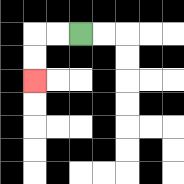{'start': '[3, 1]', 'end': '[1, 3]', 'path_directions': 'L,L,D,D', 'path_coordinates': '[[3, 1], [2, 1], [1, 1], [1, 2], [1, 3]]'}